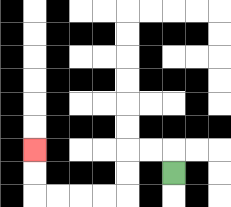{'start': '[7, 7]', 'end': '[1, 6]', 'path_directions': 'U,L,L,D,D,L,L,L,L,U,U', 'path_coordinates': '[[7, 7], [7, 6], [6, 6], [5, 6], [5, 7], [5, 8], [4, 8], [3, 8], [2, 8], [1, 8], [1, 7], [1, 6]]'}